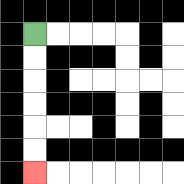{'start': '[1, 1]', 'end': '[1, 7]', 'path_directions': 'D,D,D,D,D,D', 'path_coordinates': '[[1, 1], [1, 2], [1, 3], [1, 4], [1, 5], [1, 6], [1, 7]]'}